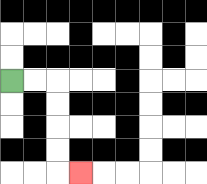{'start': '[0, 3]', 'end': '[3, 7]', 'path_directions': 'R,R,D,D,D,D,R', 'path_coordinates': '[[0, 3], [1, 3], [2, 3], [2, 4], [2, 5], [2, 6], [2, 7], [3, 7]]'}